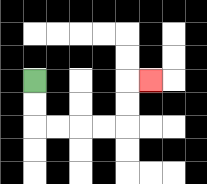{'start': '[1, 3]', 'end': '[6, 3]', 'path_directions': 'D,D,R,R,R,R,U,U,R', 'path_coordinates': '[[1, 3], [1, 4], [1, 5], [2, 5], [3, 5], [4, 5], [5, 5], [5, 4], [5, 3], [6, 3]]'}